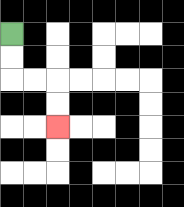{'start': '[0, 1]', 'end': '[2, 5]', 'path_directions': 'D,D,R,R,D,D', 'path_coordinates': '[[0, 1], [0, 2], [0, 3], [1, 3], [2, 3], [2, 4], [2, 5]]'}